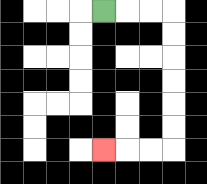{'start': '[4, 0]', 'end': '[4, 6]', 'path_directions': 'R,R,R,D,D,D,D,D,D,L,L,L', 'path_coordinates': '[[4, 0], [5, 0], [6, 0], [7, 0], [7, 1], [7, 2], [7, 3], [7, 4], [7, 5], [7, 6], [6, 6], [5, 6], [4, 6]]'}